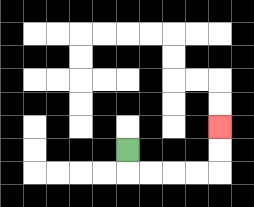{'start': '[5, 6]', 'end': '[9, 5]', 'path_directions': 'D,R,R,R,R,U,U', 'path_coordinates': '[[5, 6], [5, 7], [6, 7], [7, 7], [8, 7], [9, 7], [9, 6], [9, 5]]'}